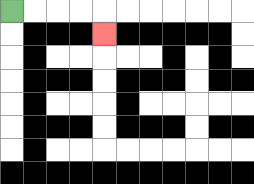{'start': '[0, 0]', 'end': '[4, 1]', 'path_directions': 'R,R,R,R,D', 'path_coordinates': '[[0, 0], [1, 0], [2, 0], [3, 0], [4, 0], [4, 1]]'}